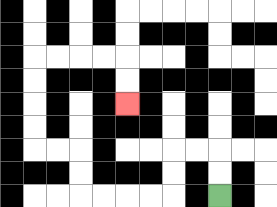{'start': '[9, 8]', 'end': '[5, 4]', 'path_directions': 'U,U,L,L,D,D,L,L,L,L,U,U,L,L,U,U,U,U,R,R,R,R,D,D', 'path_coordinates': '[[9, 8], [9, 7], [9, 6], [8, 6], [7, 6], [7, 7], [7, 8], [6, 8], [5, 8], [4, 8], [3, 8], [3, 7], [3, 6], [2, 6], [1, 6], [1, 5], [1, 4], [1, 3], [1, 2], [2, 2], [3, 2], [4, 2], [5, 2], [5, 3], [5, 4]]'}